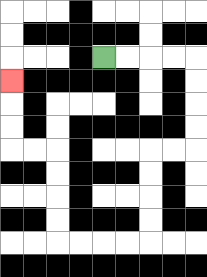{'start': '[4, 2]', 'end': '[0, 3]', 'path_directions': 'R,R,R,R,D,D,D,D,L,L,D,D,D,D,L,L,L,L,U,U,U,U,L,L,U,U,U', 'path_coordinates': '[[4, 2], [5, 2], [6, 2], [7, 2], [8, 2], [8, 3], [8, 4], [8, 5], [8, 6], [7, 6], [6, 6], [6, 7], [6, 8], [6, 9], [6, 10], [5, 10], [4, 10], [3, 10], [2, 10], [2, 9], [2, 8], [2, 7], [2, 6], [1, 6], [0, 6], [0, 5], [0, 4], [0, 3]]'}